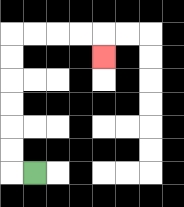{'start': '[1, 7]', 'end': '[4, 2]', 'path_directions': 'L,U,U,U,U,U,U,R,R,R,R,D', 'path_coordinates': '[[1, 7], [0, 7], [0, 6], [0, 5], [0, 4], [0, 3], [0, 2], [0, 1], [1, 1], [2, 1], [3, 1], [4, 1], [4, 2]]'}